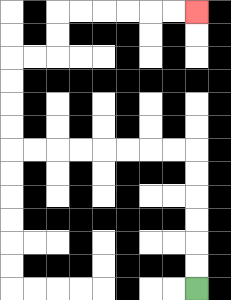{'start': '[8, 12]', 'end': '[8, 0]', 'path_directions': 'U,U,U,U,U,U,L,L,L,L,L,L,L,L,U,U,U,U,R,R,U,U,R,R,R,R,R,R', 'path_coordinates': '[[8, 12], [8, 11], [8, 10], [8, 9], [8, 8], [8, 7], [8, 6], [7, 6], [6, 6], [5, 6], [4, 6], [3, 6], [2, 6], [1, 6], [0, 6], [0, 5], [0, 4], [0, 3], [0, 2], [1, 2], [2, 2], [2, 1], [2, 0], [3, 0], [4, 0], [5, 0], [6, 0], [7, 0], [8, 0]]'}